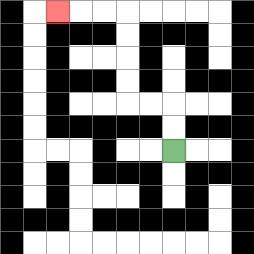{'start': '[7, 6]', 'end': '[2, 0]', 'path_directions': 'U,U,L,L,U,U,U,U,L,L,L', 'path_coordinates': '[[7, 6], [7, 5], [7, 4], [6, 4], [5, 4], [5, 3], [5, 2], [5, 1], [5, 0], [4, 0], [3, 0], [2, 0]]'}